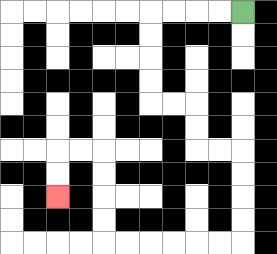{'start': '[10, 0]', 'end': '[2, 8]', 'path_directions': 'L,L,L,L,D,D,D,D,R,R,D,D,R,R,D,D,D,D,L,L,L,L,L,L,U,U,U,U,L,L,D,D', 'path_coordinates': '[[10, 0], [9, 0], [8, 0], [7, 0], [6, 0], [6, 1], [6, 2], [6, 3], [6, 4], [7, 4], [8, 4], [8, 5], [8, 6], [9, 6], [10, 6], [10, 7], [10, 8], [10, 9], [10, 10], [9, 10], [8, 10], [7, 10], [6, 10], [5, 10], [4, 10], [4, 9], [4, 8], [4, 7], [4, 6], [3, 6], [2, 6], [2, 7], [2, 8]]'}